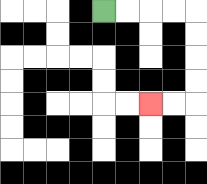{'start': '[4, 0]', 'end': '[6, 4]', 'path_directions': 'R,R,R,R,D,D,D,D,L,L', 'path_coordinates': '[[4, 0], [5, 0], [6, 0], [7, 0], [8, 0], [8, 1], [8, 2], [8, 3], [8, 4], [7, 4], [6, 4]]'}